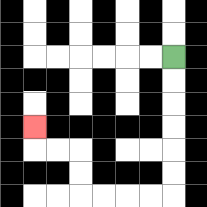{'start': '[7, 2]', 'end': '[1, 5]', 'path_directions': 'D,D,D,D,D,D,L,L,L,L,U,U,L,L,U', 'path_coordinates': '[[7, 2], [7, 3], [7, 4], [7, 5], [7, 6], [7, 7], [7, 8], [6, 8], [5, 8], [4, 8], [3, 8], [3, 7], [3, 6], [2, 6], [1, 6], [1, 5]]'}